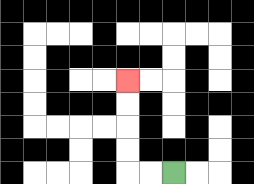{'start': '[7, 7]', 'end': '[5, 3]', 'path_directions': 'L,L,U,U,U,U', 'path_coordinates': '[[7, 7], [6, 7], [5, 7], [5, 6], [5, 5], [5, 4], [5, 3]]'}